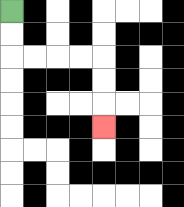{'start': '[0, 0]', 'end': '[4, 5]', 'path_directions': 'D,D,R,R,R,R,D,D,D', 'path_coordinates': '[[0, 0], [0, 1], [0, 2], [1, 2], [2, 2], [3, 2], [4, 2], [4, 3], [4, 4], [4, 5]]'}